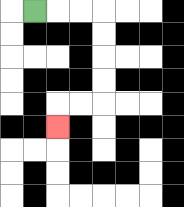{'start': '[1, 0]', 'end': '[2, 5]', 'path_directions': 'R,R,R,D,D,D,D,L,L,D', 'path_coordinates': '[[1, 0], [2, 0], [3, 0], [4, 0], [4, 1], [4, 2], [4, 3], [4, 4], [3, 4], [2, 4], [2, 5]]'}